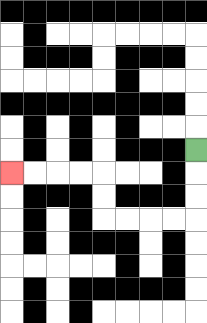{'start': '[8, 6]', 'end': '[0, 7]', 'path_directions': 'D,D,D,L,L,L,L,U,U,L,L,L,L', 'path_coordinates': '[[8, 6], [8, 7], [8, 8], [8, 9], [7, 9], [6, 9], [5, 9], [4, 9], [4, 8], [4, 7], [3, 7], [2, 7], [1, 7], [0, 7]]'}